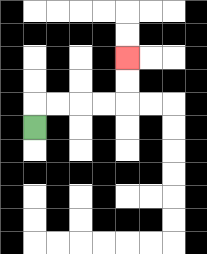{'start': '[1, 5]', 'end': '[5, 2]', 'path_directions': 'U,R,R,R,R,U,U', 'path_coordinates': '[[1, 5], [1, 4], [2, 4], [3, 4], [4, 4], [5, 4], [5, 3], [5, 2]]'}